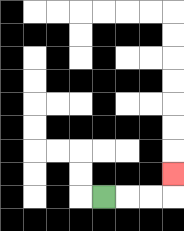{'start': '[4, 8]', 'end': '[7, 7]', 'path_directions': 'R,R,R,U', 'path_coordinates': '[[4, 8], [5, 8], [6, 8], [7, 8], [7, 7]]'}